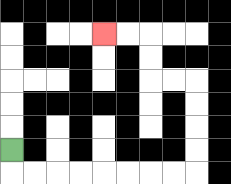{'start': '[0, 6]', 'end': '[4, 1]', 'path_directions': 'D,R,R,R,R,R,R,R,R,U,U,U,U,L,L,U,U,L,L', 'path_coordinates': '[[0, 6], [0, 7], [1, 7], [2, 7], [3, 7], [4, 7], [5, 7], [6, 7], [7, 7], [8, 7], [8, 6], [8, 5], [8, 4], [8, 3], [7, 3], [6, 3], [6, 2], [6, 1], [5, 1], [4, 1]]'}